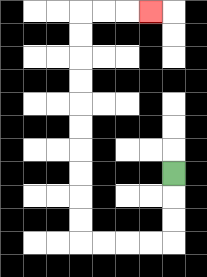{'start': '[7, 7]', 'end': '[6, 0]', 'path_directions': 'D,D,D,L,L,L,L,U,U,U,U,U,U,U,U,U,U,R,R,R', 'path_coordinates': '[[7, 7], [7, 8], [7, 9], [7, 10], [6, 10], [5, 10], [4, 10], [3, 10], [3, 9], [3, 8], [3, 7], [3, 6], [3, 5], [3, 4], [3, 3], [3, 2], [3, 1], [3, 0], [4, 0], [5, 0], [6, 0]]'}